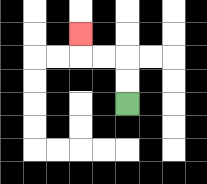{'start': '[5, 4]', 'end': '[3, 1]', 'path_directions': 'U,U,L,L,U', 'path_coordinates': '[[5, 4], [5, 3], [5, 2], [4, 2], [3, 2], [3, 1]]'}